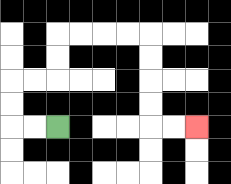{'start': '[2, 5]', 'end': '[8, 5]', 'path_directions': 'L,L,U,U,R,R,U,U,R,R,R,R,D,D,D,D,R,R', 'path_coordinates': '[[2, 5], [1, 5], [0, 5], [0, 4], [0, 3], [1, 3], [2, 3], [2, 2], [2, 1], [3, 1], [4, 1], [5, 1], [6, 1], [6, 2], [6, 3], [6, 4], [6, 5], [7, 5], [8, 5]]'}